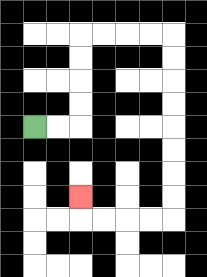{'start': '[1, 5]', 'end': '[3, 8]', 'path_directions': 'R,R,U,U,U,U,R,R,R,R,D,D,D,D,D,D,D,D,L,L,L,L,U', 'path_coordinates': '[[1, 5], [2, 5], [3, 5], [3, 4], [3, 3], [3, 2], [3, 1], [4, 1], [5, 1], [6, 1], [7, 1], [7, 2], [7, 3], [7, 4], [7, 5], [7, 6], [7, 7], [7, 8], [7, 9], [6, 9], [5, 9], [4, 9], [3, 9], [3, 8]]'}